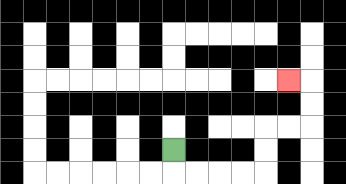{'start': '[7, 6]', 'end': '[12, 3]', 'path_directions': 'D,R,R,R,R,U,U,R,R,U,U,L', 'path_coordinates': '[[7, 6], [7, 7], [8, 7], [9, 7], [10, 7], [11, 7], [11, 6], [11, 5], [12, 5], [13, 5], [13, 4], [13, 3], [12, 3]]'}